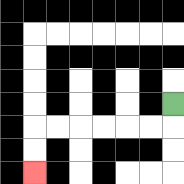{'start': '[7, 4]', 'end': '[1, 7]', 'path_directions': 'D,L,L,L,L,L,L,D,D', 'path_coordinates': '[[7, 4], [7, 5], [6, 5], [5, 5], [4, 5], [3, 5], [2, 5], [1, 5], [1, 6], [1, 7]]'}